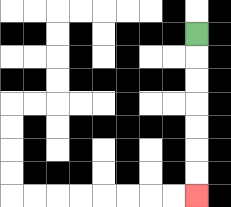{'start': '[8, 1]', 'end': '[8, 8]', 'path_directions': 'D,D,D,D,D,D,D', 'path_coordinates': '[[8, 1], [8, 2], [8, 3], [8, 4], [8, 5], [8, 6], [8, 7], [8, 8]]'}